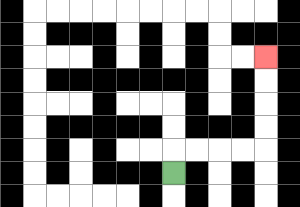{'start': '[7, 7]', 'end': '[11, 2]', 'path_directions': 'U,R,R,R,R,U,U,U,U', 'path_coordinates': '[[7, 7], [7, 6], [8, 6], [9, 6], [10, 6], [11, 6], [11, 5], [11, 4], [11, 3], [11, 2]]'}